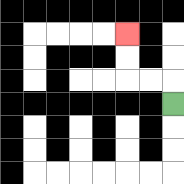{'start': '[7, 4]', 'end': '[5, 1]', 'path_directions': 'U,L,L,U,U', 'path_coordinates': '[[7, 4], [7, 3], [6, 3], [5, 3], [5, 2], [5, 1]]'}